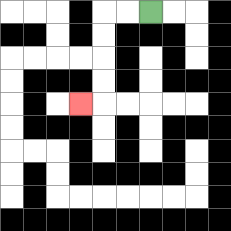{'start': '[6, 0]', 'end': '[3, 4]', 'path_directions': 'L,L,D,D,D,D,L', 'path_coordinates': '[[6, 0], [5, 0], [4, 0], [4, 1], [4, 2], [4, 3], [4, 4], [3, 4]]'}